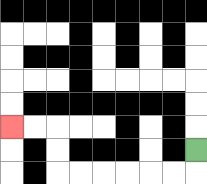{'start': '[8, 6]', 'end': '[0, 5]', 'path_directions': 'D,L,L,L,L,L,L,U,U,L,L', 'path_coordinates': '[[8, 6], [8, 7], [7, 7], [6, 7], [5, 7], [4, 7], [3, 7], [2, 7], [2, 6], [2, 5], [1, 5], [0, 5]]'}